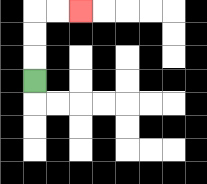{'start': '[1, 3]', 'end': '[3, 0]', 'path_directions': 'U,U,U,R,R', 'path_coordinates': '[[1, 3], [1, 2], [1, 1], [1, 0], [2, 0], [3, 0]]'}